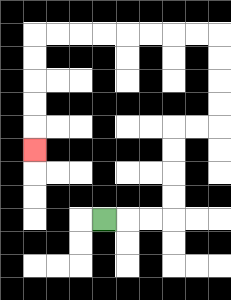{'start': '[4, 9]', 'end': '[1, 6]', 'path_directions': 'R,R,R,U,U,U,U,R,R,U,U,U,U,L,L,L,L,L,L,L,L,D,D,D,D,D', 'path_coordinates': '[[4, 9], [5, 9], [6, 9], [7, 9], [7, 8], [7, 7], [7, 6], [7, 5], [8, 5], [9, 5], [9, 4], [9, 3], [9, 2], [9, 1], [8, 1], [7, 1], [6, 1], [5, 1], [4, 1], [3, 1], [2, 1], [1, 1], [1, 2], [1, 3], [1, 4], [1, 5], [1, 6]]'}